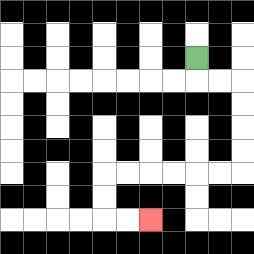{'start': '[8, 2]', 'end': '[6, 9]', 'path_directions': 'D,R,R,D,D,D,D,L,L,L,L,L,L,D,D,R,R', 'path_coordinates': '[[8, 2], [8, 3], [9, 3], [10, 3], [10, 4], [10, 5], [10, 6], [10, 7], [9, 7], [8, 7], [7, 7], [6, 7], [5, 7], [4, 7], [4, 8], [4, 9], [5, 9], [6, 9]]'}